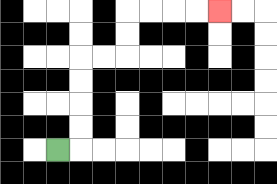{'start': '[2, 6]', 'end': '[9, 0]', 'path_directions': 'R,U,U,U,U,R,R,U,U,R,R,R,R', 'path_coordinates': '[[2, 6], [3, 6], [3, 5], [3, 4], [3, 3], [3, 2], [4, 2], [5, 2], [5, 1], [5, 0], [6, 0], [7, 0], [8, 0], [9, 0]]'}